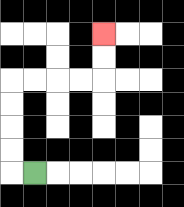{'start': '[1, 7]', 'end': '[4, 1]', 'path_directions': 'L,U,U,U,U,R,R,R,R,U,U', 'path_coordinates': '[[1, 7], [0, 7], [0, 6], [0, 5], [0, 4], [0, 3], [1, 3], [2, 3], [3, 3], [4, 3], [4, 2], [4, 1]]'}